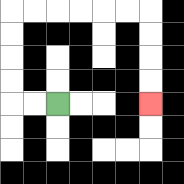{'start': '[2, 4]', 'end': '[6, 4]', 'path_directions': 'L,L,U,U,U,U,R,R,R,R,R,R,D,D,D,D', 'path_coordinates': '[[2, 4], [1, 4], [0, 4], [0, 3], [0, 2], [0, 1], [0, 0], [1, 0], [2, 0], [3, 0], [4, 0], [5, 0], [6, 0], [6, 1], [6, 2], [6, 3], [6, 4]]'}